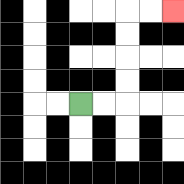{'start': '[3, 4]', 'end': '[7, 0]', 'path_directions': 'R,R,U,U,U,U,R,R', 'path_coordinates': '[[3, 4], [4, 4], [5, 4], [5, 3], [5, 2], [5, 1], [5, 0], [6, 0], [7, 0]]'}